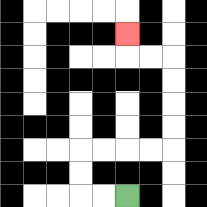{'start': '[5, 8]', 'end': '[5, 1]', 'path_directions': 'L,L,U,U,R,R,R,R,U,U,U,U,L,L,U', 'path_coordinates': '[[5, 8], [4, 8], [3, 8], [3, 7], [3, 6], [4, 6], [5, 6], [6, 6], [7, 6], [7, 5], [7, 4], [7, 3], [7, 2], [6, 2], [5, 2], [5, 1]]'}